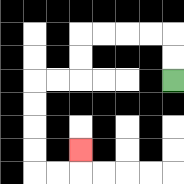{'start': '[7, 3]', 'end': '[3, 6]', 'path_directions': 'U,U,L,L,L,L,D,D,L,L,D,D,D,D,R,R,U', 'path_coordinates': '[[7, 3], [7, 2], [7, 1], [6, 1], [5, 1], [4, 1], [3, 1], [3, 2], [3, 3], [2, 3], [1, 3], [1, 4], [1, 5], [1, 6], [1, 7], [2, 7], [3, 7], [3, 6]]'}